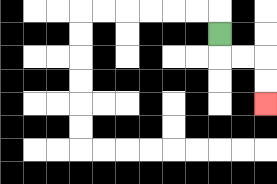{'start': '[9, 1]', 'end': '[11, 4]', 'path_directions': 'D,R,R,D,D', 'path_coordinates': '[[9, 1], [9, 2], [10, 2], [11, 2], [11, 3], [11, 4]]'}